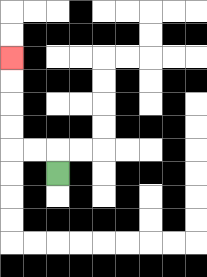{'start': '[2, 7]', 'end': '[0, 2]', 'path_directions': 'U,L,L,U,U,U,U', 'path_coordinates': '[[2, 7], [2, 6], [1, 6], [0, 6], [0, 5], [0, 4], [0, 3], [0, 2]]'}